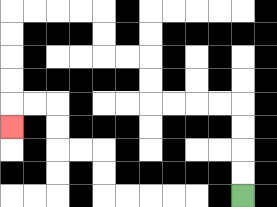{'start': '[10, 8]', 'end': '[0, 5]', 'path_directions': 'U,U,U,U,L,L,L,L,U,U,L,L,U,U,L,L,L,L,D,D,D,D,D', 'path_coordinates': '[[10, 8], [10, 7], [10, 6], [10, 5], [10, 4], [9, 4], [8, 4], [7, 4], [6, 4], [6, 3], [6, 2], [5, 2], [4, 2], [4, 1], [4, 0], [3, 0], [2, 0], [1, 0], [0, 0], [0, 1], [0, 2], [0, 3], [0, 4], [0, 5]]'}